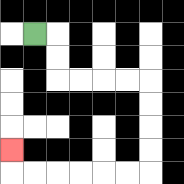{'start': '[1, 1]', 'end': '[0, 6]', 'path_directions': 'R,D,D,R,R,R,R,D,D,D,D,L,L,L,L,L,L,U', 'path_coordinates': '[[1, 1], [2, 1], [2, 2], [2, 3], [3, 3], [4, 3], [5, 3], [6, 3], [6, 4], [6, 5], [6, 6], [6, 7], [5, 7], [4, 7], [3, 7], [2, 7], [1, 7], [0, 7], [0, 6]]'}